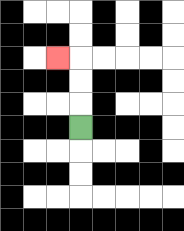{'start': '[3, 5]', 'end': '[2, 2]', 'path_directions': 'U,U,U,L', 'path_coordinates': '[[3, 5], [3, 4], [3, 3], [3, 2], [2, 2]]'}